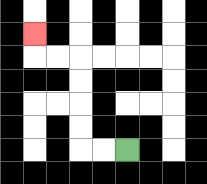{'start': '[5, 6]', 'end': '[1, 1]', 'path_directions': 'L,L,U,U,U,U,L,L,U', 'path_coordinates': '[[5, 6], [4, 6], [3, 6], [3, 5], [3, 4], [3, 3], [3, 2], [2, 2], [1, 2], [1, 1]]'}